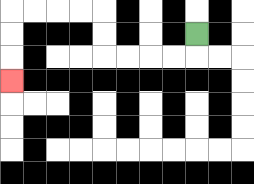{'start': '[8, 1]', 'end': '[0, 3]', 'path_directions': 'D,L,L,L,L,U,U,L,L,L,L,D,D,D', 'path_coordinates': '[[8, 1], [8, 2], [7, 2], [6, 2], [5, 2], [4, 2], [4, 1], [4, 0], [3, 0], [2, 0], [1, 0], [0, 0], [0, 1], [0, 2], [0, 3]]'}